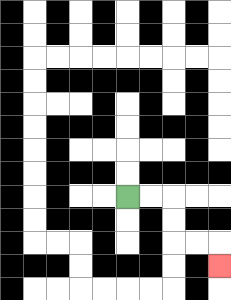{'start': '[5, 8]', 'end': '[9, 11]', 'path_directions': 'R,R,D,D,R,R,D', 'path_coordinates': '[[5, 8], [6, 8], [7, 8], [7, 9], [7, 10], [8, 10], [9, 10], [9, 11]]'}